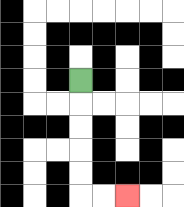{'start': '[3, 3]', 'end': '[5, 8]', 'path_directions': 'D,D,D,D,D,R,R', 'path_coordinates': '[[3, 3], [3, 4], [3, 5], [3, 6], [3, 7], [3, 8], [4, 8], [5, 8]]'}